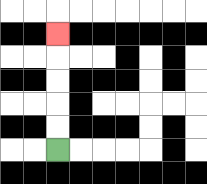{'start': '[2, 6]', 'end': '[2, 1]', 'path_directions': 'U,U,U,U,U', 'path_coordinates': '[[2, 6], [2, 5], [2, 4], [2, 3], [2, 2], [2, 1]]'}